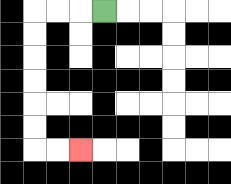{'start': '[4, 0]', 'end': '[3, 6]', 'path_directions': 'L,L,L,D,D,D,D,D,D,R,R', 'path_coordinates': '[[4, 0], [3, 0], [2, 0], [1, 0], [1, 1], [1, 2], [1, 3], [1, 4], [1, 5], [1, 6], [2, 6], [3, 6]]'}